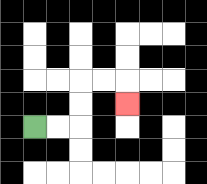{'start': '[1, 5]', 'end': '[5, 4]', 'path_directions': 'R,R,U,U,R,R,D', 'path_coordinates': '[[1, 5], [2, 5], [3, 5], [3, 4], [3, 3], [4, 3], [5, 3], [5, 4]]'}